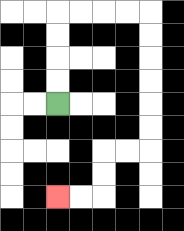{'start': '[2, 4]', 'end': '[2, 8]', 'path_directions': 'U,U,U,U,R,R,R,R,D,D,D,D,D,D,L,L,D,D,L,L', 'path_coordinates': '[[2, 4], [2, 3], [2, 2], [2, 1], [2, 0], [3, 0], [4, 0], [5, 0], [6, 0], [6, 1], [6, 2], [6, 3], [6, 4], [6, 5], [6, 6], [5, 6], [4, 6], [4, 7], [4, 8], [3, 8], [2, 8]]'}